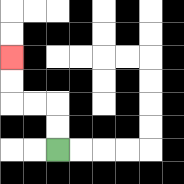{'start': '[2, 6]', 'end': '[0, 2]', 'path_directions': 'U,U,L,L,U,U', 'path_coordinates': '[[2, 6], [2, 5], [2, 4], [1, 4], [0, 4], [0, 3], [0, 2]]'}